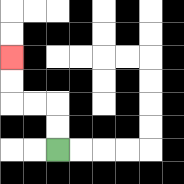{'start': '[2, 6]', 'end': '[0, 2]', 'path_directions': 'U,U,L,L,U,U', 'path_coordinates': '[[2, 6], [2, 5], [2, 4], [1, 4], [0, 4], [0, 3], [0, 2]]'}